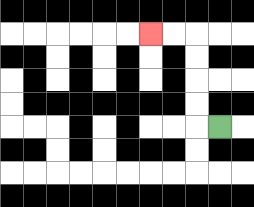{'start': '[9, 5]', 'end': '[6, 1]', 'path_directions': 'L,U,U,U,U,L,L', 'path_coordinates': '[[9, 5], [8, 5], [8, 4], [8, 3], [8, 2], [8, 1], [7, 1], [6, 1]]'}